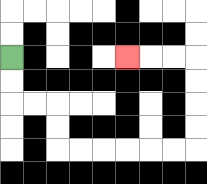{'start': '[0, 2]', 'end': '[5, 2]', 'path_directions': 'D,D,R,R,D,D,R,R,R,R,R,R,U,U,U,U,L,L,L', 'path_coordinates': '[[0, 2], [0, 3], [0, 4], [1, 4], [2, 4], [2, 5], [2, 6], [3, 6], [4, 6], [5, 6], [6, 6], [7, 6], [8, 6], [8, 5], [8, 4], [8, 3], [8, 2], [7, 2], [6, 2], [5, 2]]'}